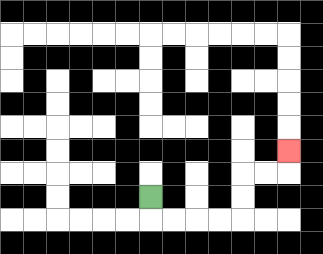{'start': '[6, 8]', 'end': '[12, 6]', 'path_directions': 'D,R,R,R,R,U,U,R,R,U', 'path_coordinates': '[[6, 8], [6, 9], [7, 9], [8, 9], [9, 9], [10, 9], [10, 8], [10, 7], [11, 7], [12, 7], [12, 6]]'}